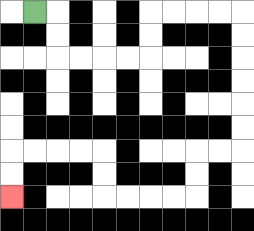{'start': '[1, 0]', 'end': '[0, 8]', 'path_directions': 'R,D,D,R,R,R,R,U,U,R,R,R,R,D,D,D,D,D,D,L,L,D,D,L,L,L,L,U,U,L,L,L,L,D,D', 'path_coordinates': '[[1, 0], [2, 0], [2, 1], [2, 2], [3, 2], [4, 2], [5, 2], [6, 2], [6, 1], [6, 0], [7, 0], [8, 0], [9, 0], [10, 0], [10, 1], [10, 2], [10, 3], [10, 4], [10, 5], [10, 6], [9, 6], [8, 6], [8, 7], [8, 8], [7, 8], [6, 8], [5, 8], [4, 8], [4, 7], [4, 6], [3, 6], [2, 6], [1, 6], [0, 6], [0, 7], [0, 8]]'}